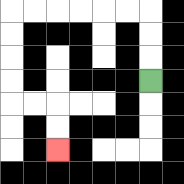{'start': '[6, 3]', 'end': '[2, 6]', 'path_directions': 'U,U,U,L,L,L,L,L,L,D,D,D,D,R,R,D,D', 'path_coordinates': '[[6, 3], [6, 2], [6, 1], [6, 0], [5, 0], [4, 0], [3, 0], [2, 0], [1, 0], [0, 0], [0, 1], [0, 2], [0, 3], [0, 4], [1, 4], [2, 4], [2, 5], [2, 6]]'}